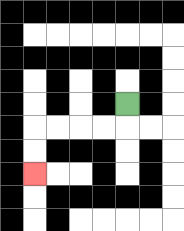{'start': '[5, 4]', 'end': '[1, 7]', 'path_directions': 'D,L,L,L,L,D,D', 'path_coordinates': '[[5, 4], [5, 5], [4, 5], [3, 5], [2, 5], [1, 5], [1, 6], [1, 7]]'}